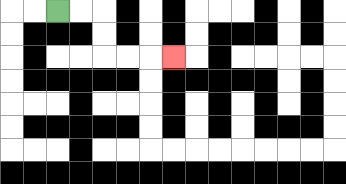{'start': '[2, 0]', 'end': '[7, 2]', 'path_directions': 'R,R,D,D,R,R,R', 'path_coordinates': '[[2, 0], [3, 0], [4, 0], [4, 1], [4, 2], [5, 2], [6, 2], [7, 2]]'}